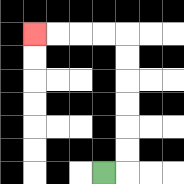{'start': '[4, 7]', 'end': '[1, 1]', 'path_directions': 'R,U,U,U,U,U,U,L,L,L,L', 'path_coordinates': '[[4, 7], [5, 7], [5, 6], [5, 5], [5, 4], [5, 3], [5, 2], [5, 1], [4, 1], [3, 1], [2, 1], [1, 1]]'}